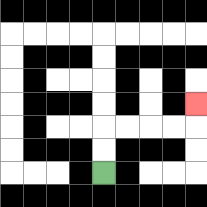{'start': '[4, 7]', 'end': '[8, 4]', 'path_directions': 'U,U,R,R,R,R,U', 'path_coordinates': '[[4, 7], [4, 6], [4, 5], [5, 5], [6, 5], [7, 5], [8, 5], [8, 4]]'}